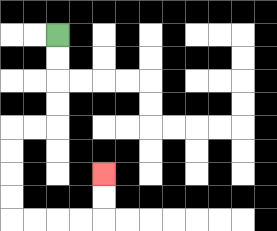{'start': '[2, 1]', 'end': '[4, 7]', 'path_directions': 'D,D,D,D,L,L,D,D,D,D,R,R,R,R,U,U', 'path_coordinates': '[[2, 1], [2, 2], [2, 3], [2, 4], [2, 5], [1, 5], [0, 5], [0, 6], [0, 7], [0, 8], [0, 9], [1, 9], [2, 9], [3, 9], [4, 9], [4, 8], [4, 7]]'}